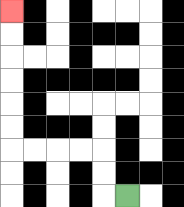{'start': '[5, 8]', 'end': '[0, 0]', 'path_directions': 'L,U,U,L,L,L,L,U,U,U,U,U,U', 'path_coordinates': '[[5, 8], [4, 8], [4, 7], [4, 6], [3, 6], [2, 6], [1, 6], [0, 6], [0, 5], [0, 4], [0, 3], [0, 2], [0, 1], [0, 0]]'}